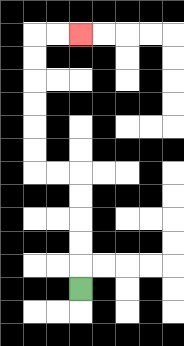{'start': '[3, 12]', 'end': '[3, 1]', 'path_directions': 'U,U,U,U,U,L,L,U,U,U,U,U,U,R,R', 'path_coordinates': '[[3, 12], [3, 11], [3, 10], [3, 9], [3, 8], [3, 7], [2, 7], [1, 7], [1, 6], [1, 5], [1, 4], [1, 3], [1, 2], [1, 1], [2, 1], [3, 1]]'}